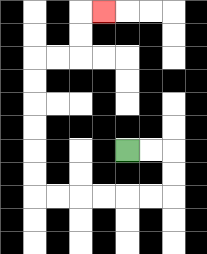{'start': '[5, 6]', 'end': '[4, 0]', 'path_directions': 'R,R,D,D,L,L,L,L,L,L,U,U,U,U,U,U,R,R,U,U,R', 'path_coordinates': '[[5, 6], [6, 6], [7, 6], [7, 7], [7, 8], [6, 8], [5, 8], [4, 8], [3, 8], [2, 8], [1, 8], [1, 7], [1, 6], [1, 5], [1, 4], [1, 3], [1, 2], [2, 2], [3, 2], [3, 1], [3, 0], [4, 0]]'}